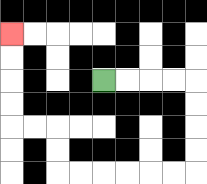{'start': '[4, 3]', 'end': '[0, 1]', 'path_directions': 'R,R,R,R,D,D,D,D,L,L,L,L,L,L,U,U,L,L,U,U,U,U', 'path_coordinates': '[[4, 3], [5, 3], [6, 3], [7, 3], [8, 3], [8, 4], [8, 5], [8, 6], [8, 7], [7, 7], [6, 7], [5, 7], [4, 7], [3, 7], [2, 7], [2, 6], [2, 5], [1, 5], [0, 5], [0, 4], [0, 3], [0, 2], [0, 1]]'}